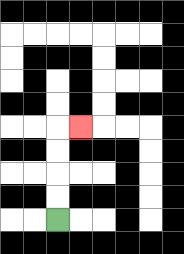{'start': '[2, 9]', 'end': '[3, 5]', 'path_directions': 'U,U,U,U,R', 'path_coordinates': '[[2, 9], [2, 8], [2, 7], [2, 6], [2, 5], [3, 5]]'}